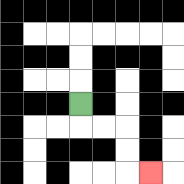{'start': '[3, 4]', 'end': '[6, 7]', 'path_directions': 'D,R,R,D,D,R', 'path_coordinates': '[[3, 4], [3, 5], [4, 5], [5, 5], [5, 6], [5, 7], [6, 7]]'}